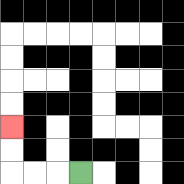{'start': '[3, 7]', 'end': '[0, 5]', 'path_directions': 'L,L,L,U,U', 'path_coordinates': '[[3, 7], [2, 7], [1, 7], [0, 7], [0, 6], [0, 5]]'}